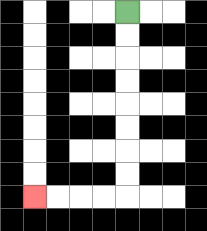{'start': '[5, 0]', 'end': '[1, 8]', 'path_directions': 'D,D,D,D,D,D,D,D,L,L,L,L', 'path_coordinates': '[[5, 0], [5, 1], [5, 2], [5, 3], [5, 4], [5, 5], [5, 6], [5, 7], [5, 8], [4, 8], [3, 8], [2, 8], [1, 8]]'}